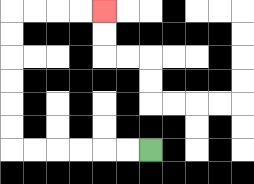{'start': '[6, 6]', 'end': '[4, 0]', 'path_directions': 'L,L,L,L,L,L,U,U,U,U,U,U,R,R,R,R', 'path_coordinates': '[[6, 6], [5, 6], [4, 6], [3, 6], [2, 6], [1, 6], [0, 6], [0, 5], [0, 4], [0, 3], [0, 2], [0, 1], [0, 0], [1, 0], [2, 0], [3, 0], [4, 0]]'}